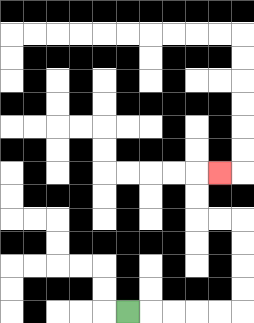{'start': '[5, 13]', 'end': '[9, 7]', 'path_directions': 'R,R,R,R,R,U,U,U,U,L,L,U,U,R', 'path_coordinates': '[[5, 13], [6, 13], [7, 13], [8, 13], [9, 13], [10, 13], [10, 12], [10, 11], [10, 10], [10, 9], [9, 9], [8, 9], [8, 8], [8, 7], [9, 7]]'}